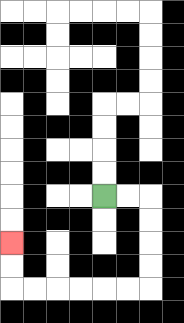{'start': '[4, 8]', 'end': '[0, 10]', 'path_directions': 'R,R,D,D,D,D,L,L,L,L,L,L,U,U', 'path_coordinates': '[[4, 8], [5, 8], [6, 8], [6, 9], [6, 10], [6, 11], [6, 12], [5, 12], [4, 12], [3, 12], [2, 12], [1, 12], [0, 12], [0, 11], [0, 10]]'}